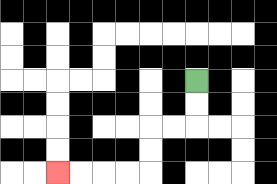{'start': '[8, 3]', 'end': '[2, 7]', 'path_directions': 'D,D,L,L,D,D,L,L,L,L', 'path_coordinates': '[[8, 3], [8, 4], [8, 5], [7, 5], [6, 5], [6, 6], [6, 7], [5, 7], [4, 7], [3, 7], [2, 7]]'}